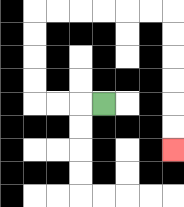{'start': '[4, 4]', 'end': '[7, 6]', 'path_directions': 'L,L,L,U,U,U,U,R,R,R,R,R,R,D,D,D,D,D,D', 'path_coordinates': '[[4, 4], [3, 4], [2, 4], [1, 4], [1, 3], [1, 2], [1, 1], [1, 0], [2, 0], [3, 0], [4, 0], [5, 0], [6, 0], [7, 0], [7, 1], [7, 2], [7, 3], [7, 4], [7, 5], [7, 6]]'}